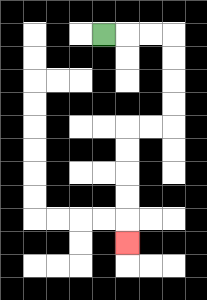{'start': '[4, 1]', 'end': '[5, 10]', 'path_directions': 'R,R,R,D,D,D,D,L,L,D,D,D,D,D', 'path_coordinates': '[[4, 1], [5, 1], [6, 1], [7, 1], [7, 2], [7, 3], [7, 4], [7, 5], [6, 5], [5, 5], [5, 6], [5, 7], [5, 8], [5, 9], [5, 10]]'}